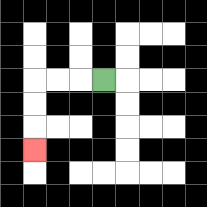{'start': '[4, 3]', 'end': '[1, 6]', 'path_directions': 'L,L,L,D,D,D', 'path_coordinates': '[[4, 3], [3, 3], [2, 3], [1, 3], [1, 4], [1, 5], [1, 6]]'}